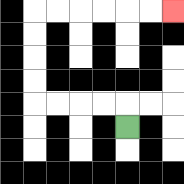{'start': '[5, 5]', 'end': '[7, 0]', 'path_directions': 'U,L,L,L,L,U,U,U,U,R,R,R,R,R,R', 'path_coordinates': '[[5, 5], [5, 4], [4, 4], [3, 4], [2, 4], [1, 4], [1, 3], [1, 2], [1, 1], [1, 0], [2, 0], [3, 0], [4, 0], [5, 0], [6, 0], [7, 0]]'}